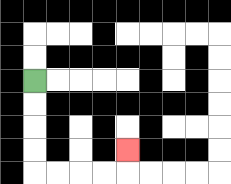{'start': '[1, 3]', 'end': '[5, 6]', 'path_directions': 'D,D,D,D,R,R,R,R,U', 'path_coordinates': '[[1, 3], [1, 4], [1, 5], [1, 6], [1, 7], [2, 7], [3, 7], [4, 7], [5, 7], [5, 6]]'}